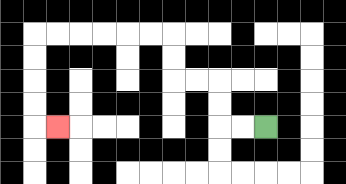{'start': '[11, 5]', 'end': '[2, 5]', 'path_directions': 'L,L,U,U,L,L,U,U,L,L,L,L,L,L,D,D,D,D,R', 'path_coordinates': '[[11, 5], [10, 5], [9, 5], [9, 4], [9, 3], [8, 3], [7, 3], [7, 2], [7, 1], [6, 1], [5, 1], [4, 1], [3, 1], [2, 1], [1, 1], [1, 2], [1, 3], [1, 4], [1, 5], [2, 5]]'}